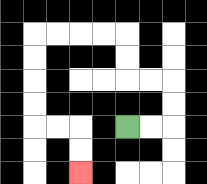{'start': '[5, 5]', 'end': '[3, 7]', 'path_directions': 'R,R,U,U,L,L,U,U,L,L,L,L,D,D,D,D,R,R,D,D', 'path_coordinates': '[[5, 5], [6, 5], [7, 5], [7, 4], [7, 3], [6, 3], [5, 3], [5, 2], [5, 1], [4, 1], [3, 1], [2, 1], [1, 1], [1, 2], [1, 3], [1, 4], [1, 5], [2, 5], [3, 5], [3, 6], [3, 7]]'}